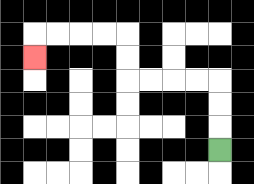{'start': '[9, 6]', 'end': '[1, 2]', 'path_directions': 'U,U,U,L,L,L,L,U,U,L,L,L,L,D', 'path_coordinates': '[[9, 6], [9, 5], [9, 4], [9, 3], [8, 3], [7, 3], [6, 3], [5, 3], [5, 2], [5, 1], [4, 1], [3, 1], [2, 1], [1, 1], [1, 2]]'}